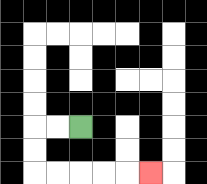{'start': '[3, 5]', 'end': '[6, 7]', 'path_directions': 'L,L,D,D,R,R,R,R,R', 'path_coordinates': '[[3, 5], [2, 5], [1, 5], [1, 6], [1, 7], [2, 7], [3, 7], [4, 7], [5, 7], [6, 7]]'}